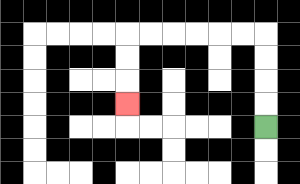{'start': '[11, 5]', 'end': '[5, 4]', 'path_directions': 'U,U,U,U,L,L,L,L,L,L,D,D,D', 'path_coordinates': '[[11, 5], [11, 4], [11, 3], [11, 2], [11, 1], [10, 1], [9, 1], [8, 1], [7, 1], [6, 1], [5, 1], [5, 2], [5, 3], [5, 4]]'}